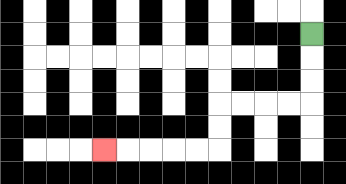{'start': '[13, 1]', 'end': '[4, 6]', 'path_directions': 'D,D,D,L,L,L,L,D,D,L,L,L,L,L', 'path_coordinates': '[[13, 1], [13, 2], [13, 3], [13, 4], [12, 4], [11, 4], [10, 4], [9, 4], [9, 5], [9, 6], [8, 6], [7, 6], [6, 6], [5, 6], [4, 6]]'}